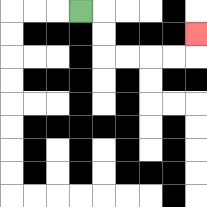{'start': '[3, 0]', 'end': '[8, 1]', 'path_directions': 'R,D,D,R,R,R,R,U', 'path_coordinates': '[[3, 0], [4, 0], [4, 1], [4, 2], [5, 2], [6, 2], [7, 2], [8, 2], [8, 1]]'}